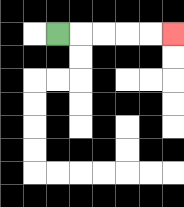{'start': '[2, 1]', 'end': '[7, 1]', 'path_directions': 'R,R,R,R,R', 'path_coordinates': '[[2, 1], [3, 1], [4, 1], [5, 1], [6, 1], [7, 1]]'}